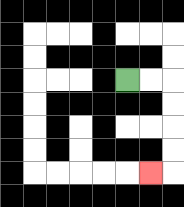{'start': '[5, 3]', 'end': '[6, 7]', 'path_directions': 'R,R,D,D,D,D,L', 'path_coordinates': '[[5, 3], [6, 3], [7, 3], [7, 4], [7, 5], [7, 6], [7, 7], [6, 7]]'}